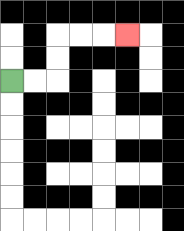{'start': '[0, 3]', 'end': '[5, 1]', 'path_directions': 'R,R,U,U,R,R,R', 'path_coordinates': '[[0, 3], [1, 3], [2, 3], [2, 2], [2, 1], [3, 1], [4, 1], [5, 1]]'}